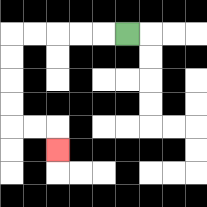{'start': '[5, 1]', 'end': '[2, 6]', 'path_directions': 'L,L,L,L,L,D,D,D,D,R,R,D', 'path_coordinates': '[[5, 1], [4, 1], [3, 1], [2, 1], [1, 1], [0, 1], [0, 2], [0, 3], [0, 4], [0, 5], [1, 5], [2, 5], [2, 6]]'}